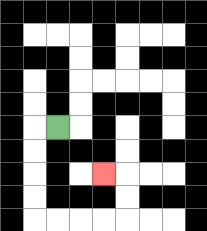{'start': '[2, 5]', 'end': '[4, 7]', 'path_directions': 'L,D,D,D,D,R,R,R,R,U,U,L', 'path_coordinates': '[[2, 5], [1, 5], [1, 6], [1, 7], [1, 8], [1, 9], [2, 9], [3, 9], [4, 9], [5, 9], [5, 8], [5, 7], [4, 7]]'}